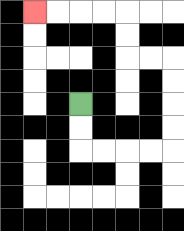{'start': '[3, 4]', 'end': '[1, 0]', 'path_directions': 'D,D,R,R,R,R,U,U,U,U,L,L,U,U,L,L,L,L', 'path_coordinates': '[[3, 4], [3, 5], [3, 6], [4, 6], [5, 6], [6, 6], [7, 6], [7, 5], [7, 4], [7, 3], [7, 2], [6, 2], [5, 2], [5, 1], [5, 0], [4, 0], [3, 0], [2, 0], [1, 0]]'}